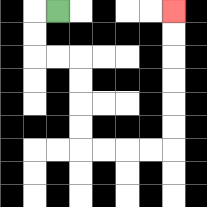{'start': '[2, 0]', 'end': '[7, 0]', 'path_directions': 'L,D,D,R,R,D,D,D,D,R,R,R,R,U,U,U,U,U,U', 'path_coordinates': '[[2, 0], [1, 0], [1, 1], [1, 2], [2, 2], [3, 2], [3, 3], [3, 4], [3, 5], [3, 6], [4, 6], [5, 6], [6, 6], [7, 6], [7, 5], [7, 4], [7, 3], [7, 2], [7, 1], [7, 0]]'}